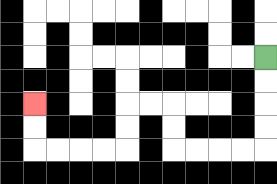{'start': '[11, 2]', 'end': '[1, 4]', 'path_directions': 'D,D,D,D,L,L,L,L,U,U,L,L,D,D,L,L,L,L,U,U', 'path_coordinates': '[[11, 2], [11, 3], [11, 4], [11, 5], [11, 6], [10, 6], [9, 6], [8, 6], [7, 6], [7, 5], [7, 4], [6, 4], [5, 4], [5, 5], [5, 6], [4, 6], [3, 6], [2, 6], [1, 6], [1, 5], [1, 4]]'}